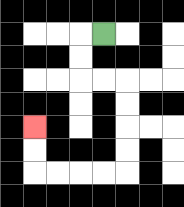{'start': '[4, 1]', 'end': '[1, 5]', 'path_directions': 'L,D,D,R,R,D,D,D,D,L,L,L,L,U,U', 'path_coordinates': '[[4, 1], [3, 1], [3, 2], [3, 3], [4, 3], [5, 3], [5, 4], [5, 5], [5, 6], [5, 7], [4, 7], [3, 7], [2, 7], [1, 7], [1, 6], [1, 5]]'}